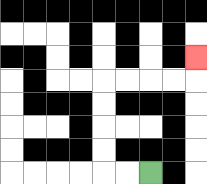{'start': '[6, 7]', 'end': '[8, 2]', 'path_directions': 'L,L,U,U,U,U,R,R,R,R,U', 'path_coordinates': '[[6, 7], [5, 7], [4, 7], [4, 6], [4, 5], [4, 4], [4, 3], [5, 3], [6, 3], [7, 3], [8, 3], [8, 2]]'}